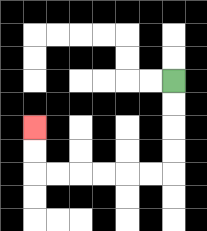{'start': '[7, 3]', 'end': '[1, 5]', 'path_directions': 'D,D,D,D,L,L,L,L,L,L,U,U', 'path_coordinates': '[[7, 3], [7, 4], [7, 5], [7, 6], [7, 7], [6, 7], [5, 7], [4, 7], [3, 7], [2, 7], [1, 7], [1, 6], [1, 5]]'}